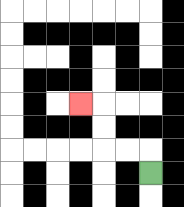{'start': '[6, 7]', 'end': '[3, 4]', 'path_directions': 'U,L,L,U,U,L', 'path_coordinates': '[[6, 7], [6, 6], [5, 6], [4, 6], [4, 5], [4, 4], [3, 4]]'}